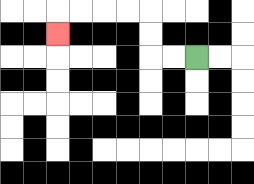{'start': '[8, 2]', 'end': '[2, 1]', 'path_directions': 'L,L,U,U,L,L,L,L,D', 'path_coordinates': '[[8, 2], [7, 2], [6, 2], [6, 1], [6, 0], [5, 0], [4, 0], [3, 0], [2, 0], [2, 1]]'}